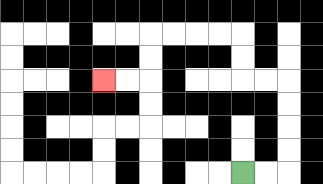{'start': '[10, 7]', 'end': '[4, 3]', 'path_directions': 'R,R,U,U,U,U,L,L,U,U,L,L,L,L,D,D,L,L', 'path_coordinates': '[[10, 7], [11, 7], [12, 7], [12, 6], [12, 5], [12, 4], [12, 3], [11, 3], [10, 3], [10, 2], [10, 1], [9, 1], [8, 1], [7, 1], [6, 1], [6, 2], [6, 3], [5, 3], [4, 3]]'}